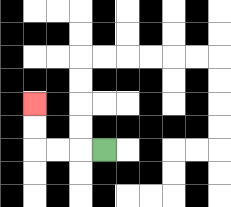{'start': '[4, 6]', 'end': '[1, 4]', 'path_directions': 'L,L,L,U,U', 'path_coordinates': '[[4, 6], [3, 6], [2, 6], [1, 6], [1, 5], [1, 4]]'}